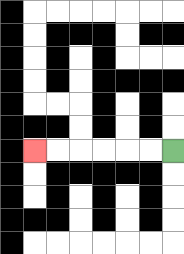{'start': '[7, 6]', 'end': '[1, 6]', 'path_directions': 'L,L,L,L,L,L', 'path_coordinates': '[[7, 6], [6, 6], [5, 6], [4, 6], [3, 6], [2, 6], [1, 6]]'}